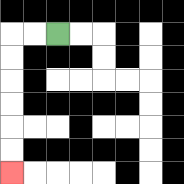{'start': '[2, 1]', 'end': '[0, 7]', 'path_directions': 'L,L,D,D,D,D,D,D', 'path_coordinates': '[[2, 1], [1, 1], [0, 1], [0, 2], [0, 3], [0, 4], [0, 5], [0, 6], [0, 7]]'}